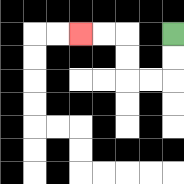{'start': '[7, 1]', 'end': '[3, 1]', 'path_directions': 'D,D,L,L,U,U,L,L', 'path_coordinates': '[[7, 1], [7, 2], [7, 3], [6, 3], [5, 3], [5, 2], [5, 1], [4, 1], [3, 1]]'}